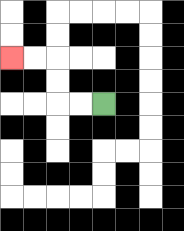{'start': '[4, 4]', 'end': '[0, 2]', 'path_directions': 'L,L,U,U,L,L', 'path_coordinates': '[[4, 4], [3, 4], [2, 4], [2, 3], [2, 2], [1, 2], [0, 2]]'}